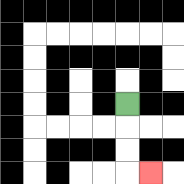{'start': '[5, 4]', 'end': '[6, 7]', 'path_directions': 'D,D,D,R', 'path_coordinates': '[[5, 4], [5, 5], [5, 6], [5, 7], [6, 7]]'}